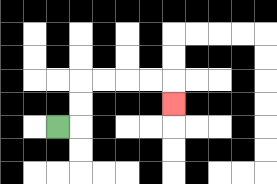{'start': '[2, 5]', 'end': '[7, 4]', 'path_directions': 'R,U,U,R,R,R,R,D', 'path_coordinates': '[[2, 5], [3, 5], [3, 4], [3, 3], [4, 3], [5, 3], [6, 3], [7, 3], [7, 4]]'}